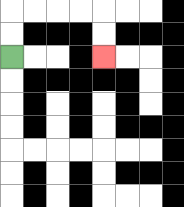{'start': '[0, 2]', 'end': '[4, 2]', 'path_directions': 'U,U,R,R,R,R,D,D', 'path_coordinates': '[[0, 2], [0, 1], [0, 0], [1, 0], [2, 0], [3, 0], [4, 0], [4, 1], [4, 2]]'}